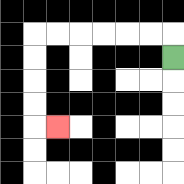{'start': '[7, 2]', 'end': '[2, 5]', 'path_directions': 'U,L,L,L,L,L,L,D,D,D,D,R', 'path_coordinates': '[[7, 2], [7, 1], [6, 1], [5, 1], [4, 1], [3, 1], [2, 1], [1, 1], [1, 2], [1, 3], [1, 4], [1, 5], [2, 5]]'}